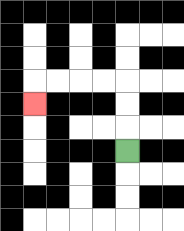{'start': '[5, 6]', 'end': '[1, 4]', 'path_directions': 'U,U,U,L,L,L,L,D', 'path_coordinates': '[[5, 6], [5, 5], [5, 4], [5, 3], [4, 3], [3, 3], [2, 3], [1, 3], [1, 4]]'}